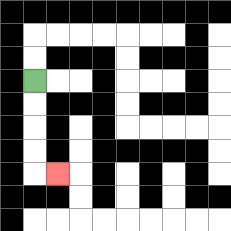{'start': '[1, 3]', 'end': '[2, 7]', 'path_directions': 'D,D,D,D,R', 'path_coordinates': '[[1, 3], [1, 4], [1, 5], [1, 6], [1, 7], [2, 7]]'}